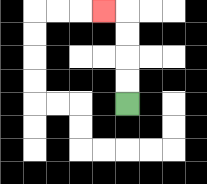{'start': '[5, 4]', 'end': '[4, 0]', 'path_directions': 'U,U,U,U,L', 'path_coordinates': '[[5, 4], [5, 3], [5, 2], [5, 1], [5, 0], [4, 0]]'}